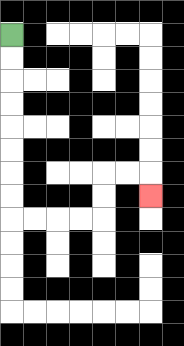{'start': '[0, 1]', 'end': '[6, 8]', 'path_directions': 'D,D,D,D,D,D,D,D,R,R,R,R,U,U,R,R,D', 'path_coordinates': '[[0, 1], [0, 2], [0, 3], [0, 4], [0, 5], [0, 6], [0, 7], [0, 8], [0, 9], [1, 9], [2, 9], [3, 9], [4, 9], [4, 8], [4, 7], [5, 7], [6, 7], [6, 8]]'}